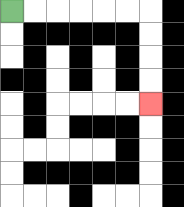{'start': '[0, 0]', 'end': '[6, 4]', 'path_directions': 'R,R,R,R,R,R,D,D,D,D', 'path_coordinates': '[[0, 0], [1, 0], [2, 0], [3, 0], [4, 0], [5, 0], [6, 0], [6, 1], [6, 2], [6, 3], [6, 4]]'}